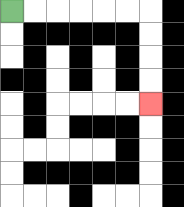{'start': '[0, 0]', 'end': '[6, 4]', 'path_directions': 'R,R,R,R,R,R,D,D,D,D', 'path_coordinates': '[[0, 0], [1, 0], [2, 0], [3, 0], [4, 0], [5, 0], [6, 0], [6, 1], [6, 2], [6, 3], [6, 4]]'}